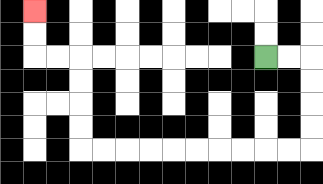{'start': '[11, 2]', 'end': '[1, 0]', 'path_directions': 'R,R,D,D,D,D,L,L,L,L,L,L,L,L,L,L,U,U,U,U,L,L,U,U', 'path_coordinates': '[[11, 2], [12, 2], [13, 2], [13, 3], [13, 4], [13, 5], [13, 6], [12, 6], [11, 6], [10, 6], [9, 6], [8, 6], [7, 6], [6, 6], [5, 6], [4, 6], [3, 6], [3, 5], [3, 4], [3, 3], [3, 2], [2, 2], [1, 2], [1, 1], [1, 0]]'}